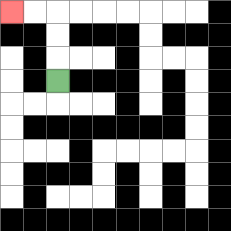{'start': '[2, 3]', 'end': '[0, 0]', 'path_directions': 'U,U,U,L,L', 'path_coordinates': '[[2, 3], [2, 2], [2, 1], [2, 0], [1, 0], [0, 0]]'}